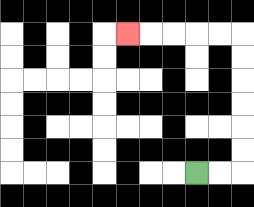{'start': '[8, 7]', 'end': '[5, 1]', 'path_directions': 'R,R,U,U,U,U,U,U,L,L,L,L,L', 'path_coordinates': '[[8, 7], [9, 7], [10, 7], [10, 6], [10, 5], [10, 4], [10, 3], [10, 2], [10, 1], [9, 1], [8, 1], [7, 1], [6, 1], [5, 1]]'}